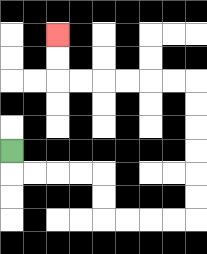{'start': '[0, 6]', 'end': '[2, 1]', 'path_directions': 'D,R,R,R,R,D,D,R,R,R,R,U,U,U,U,U,U,L,L,L,L,L,L,U,U', 'path_coordinates': '[[0, 6], [0, 7], [1, 7], [2, 7], [3, 7], [4, 7], [4, 8], [4, 9], [5, 9], [6, 9], [7, 9], [8, 9], [8, 8], [8, 7], [8, 6], [8, 5], [8, 4], [8, 3], [7, 3], [6, 3], [5, 3], [4, 3], [3, 3], [2, 3], [2, 2], [2, 1]]'}